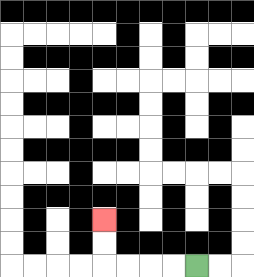{'start': '[8, 11]', 'end': '[4, 9]', 'path_directions': 'L,L,L,L,U,U', 'path_coordinates': '[[8, 11], [7, 11], [6, 11], [5, 11], [4, 11], [4, 10], [4, 9]]'}